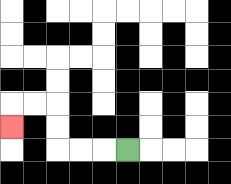{'start': '[5, 6]', 'end': '[0, 5]', 'path_directions': 'L,L,L,U,U,L,L,D', 'path_coordinates': '[[5, 6], [4, 6], [3, 6], [2, 6], [2, 5], [2, 4], [1, 4], [0, 4], [0, 5]]'}